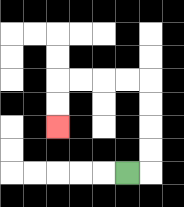{'start': '[5, 7]', 'end': '[2, 5]', 'path_directions': 'R,U,U,U,U,L,L,L,L,D,D', 'path_coordinates': '[[5, 7], [6, 7], [6, 6], [6, 5], [6, 4], [6, 3], [5, 3], [4, 3], [3, 3], [2, 3], [2, 4], [2, 5]]'}